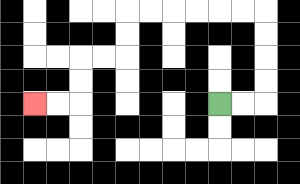{'start': '[9, 4]', 'end': '[1, 4]', 'path_directions': 'R,R,U,U,U,U,L,L,L,L,L,L,D,D,L,L,D,D,L,L', 'path_coordinates': '[[9, 4], [10, 4], [11, 4], [11, 3], [11, 2], [11, 1], [11, 0], [10, 0], [9, 0], [8, 0], [7, 0], [6, 0], [5, 0], [5, 1], [5, 2], [4, 2], [3, 2], [3, 3], [3, 4], [2, 4], [1, 4]]'}